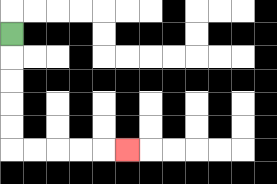{'start': '[0, 1]', 'end': '[5, 6]', 'path_directions': 'D,D,D,D,D,R,R,R,R,R', 'path_coordinates': '[[0, 1], [0, 2], [0, 3], [0, 4], [0, 5], [0, 6], [1, 6], [2, 6], [3, 6], [4, 6], [5, 6]]'}